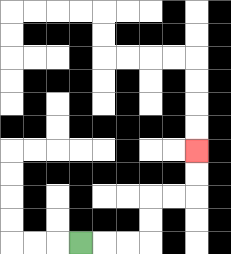{'start': '[3, 10]', 'end': '[8, 6]', 'path_directions': 'R,R,R,U,U,R,R,U,U', 'path_coordinates': '[[3, 10], [4, 10], [5, 10], [6, 10], [6, 9], [6, 8], [7, 8], [8, 8], [8, 7], [8, 6]]'}